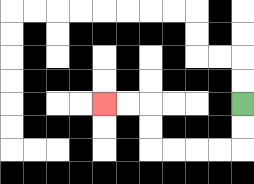{'start': '[10, 4]', 'end': '[4, 4]', 'path_directions': 'D,D,L,L,L,L,U,U,L,L', 'path_coordinates': '[[10, 4], [10, 5], [10, 6], [9, 6], [8, 6], [7, 6], [6, 6], [6, 5], [6, 4], [5, 4], [4, 4]]'}